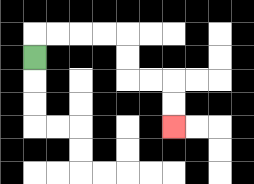{'start': '[1, 2]', 'end': '[7, 5]', 'path_directions': 'U,R,R,R,R,D,D,R,R,D,D', 'path_coordinates': '[[1, 2], [1, 1], [2, 1], [3, 1], [4, 1], [5, 1], [5, 2], [5, 3], [6, 3], [7, 3], [7, 4], [7, 5]]'}